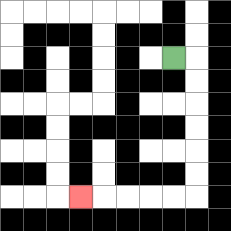{'start': '[7, 2]', 'end': '[3, 8]', 'path_directions': 'R,D,D,D,D,D,D,L,L,L,L,L', 'path_coordinates': '[[7, 2], [8, 2], [8, 3], [8, 4], [8, 5], [8, 6], [8, 7], [8, 8], [7, 8], [6, 8], [5, 8], [4, 8], [3, 8]]'}